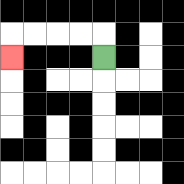{'start': '[4, 2]', 'end': '[0, 2]', 'path_directions': 'U,L,L,L,L,D', 'path_coordinates': '[[4, 2], [4, 1], [3, 1], [2, 1], [1, 1], [0, 1], [0, 2]]'}